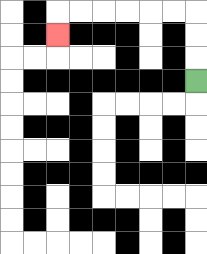{'start': '[8, 3]', 'end': '[2, 1]', 'path_directions': 'U,U,U,L,L,L,L,L,L,D', 'path_coordinates': '[[8, 3], [8, 2], [8, 1], [8, 0], [7, 0], [6, 0], [5, 0], [4, 0], [3, 0], [2, 0], [2, 1]]'}